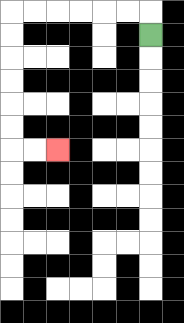{'start': '[6, 1]', 'end': '[2, 6]', 'path_directions': 'U,L,L,L,L,L,L,D,D,D,D,D,D,R,R', 'path_coordinates': '[[6, 1], [6, 0], [5, 0], [4, 0], [3, 0], [2, 0], [1, 0], [0, 0], [0, 1], [0, 2], [0, 3], [0, 4], [0, 5], [0, 6], [1, 6], [2, 6]]'}